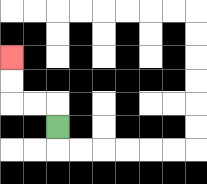{'start': '[2, 5]', 'end': '[0, 2]', 'path_directions': 'U,L,L,U,U', 'path_coordinates': '[[2, 5], [2, 4], [1, 4], [0, 4], [0, 3], [0, 2]]'}